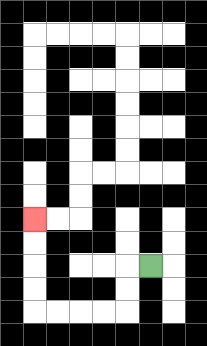{'start': '[6, 11]', 'end': '[1, 9]', 'path_directions': 'L,D,D,L,L,L,L,U,U,U,U', 'path_coordinates': '[[6, 11], [5, 11], [5, 12], [5, 13], [4, 13], [3, 13], [2, 13], [1, 13], [1, 12], [1, 11], [1, 10], [1, 9]]'}